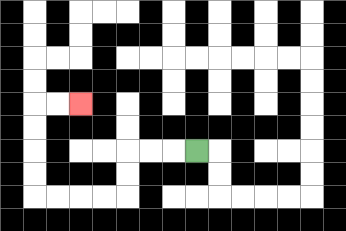{'start': '[8, 6]', 'end': '[3, 4]', 'path_directions': 'L,L,L,D,D,L,L,L,L,U,U,U,U,R,R', 'path_coordinates': '[[8, 6], [7, 6], [6, 6], [5, 6], [5, 7], [5, 8], [4, 8], [3, 8], [2, 8], [1, 8], [1, 7], [1, 6], [1, 5], [1, 4], [2, 4], [3, 4]]'}